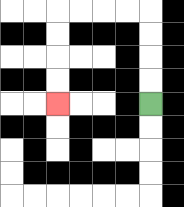{'start': '[6, 4]', 'end': '[2, 4]', 'path_directions': 'U,U,U,U,L,L,L,L,D,D,D,D', 'path_coordinates': '[[6, 4], [6, 3], [6, 2], [6, 1], [6, 0], [5, 0], [4, 0], [3, 0], [2, 0], [2, 1], [2, 2], [2, 3], [2, 4]]'}